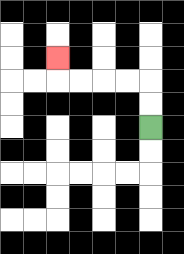{'start': '[6, 5]', 'end': '[2, 2]', 'path_directions': 'U,U,L,L,L,L,U', 'path_coordinates': '[[6, 5], [6, 4], [6, 3], [5, 3], [4, 3], [3, 3], [2, 3], [2, 2]]'}